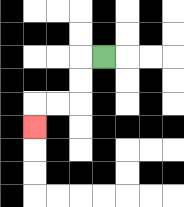{'start': '[4, 2]', 'end': '[1, 5]', 'path_directions': 'L,D,D,L,L,D', 'path_coordinates': '[[4, 2], [3, 2], [3, 3], [3, 4], [2, 4], [1, 4], [1, 5]]'}